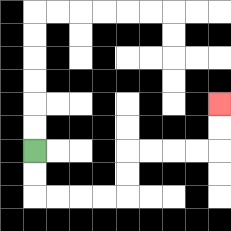{'start': '[1, 6]', 'end': '[9, 4]', 'path_directions': 'D,D,R,R,R,R,U,U,R,R,R,R,U,U', 'path_coordinates': '[[1, 6], [1, 7], [1, 8], [2, 8], [3, 8], [4, 8], [5, 8], [5, 7], [5, 6], [6, 6], [7, 6], [8, 6], [9, 6], [9, 5], [9, 4]]'}